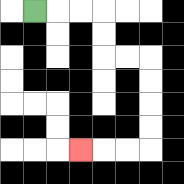{'start': '[1, 0]', 'end': '[3, 6]', 'path_directions': 'R,R,R,D,D,R,R,D,D,D,D,L,L,L', 'path_coordinates': '[[1, 0], [2, 0], [3, 0], [4, 0], [4, 1], [4, 2], [5, 2], [6, 2], [6, 3], [6, 4], [6, 5], [6, 6], [5, 6], [4, 6], [3, 6]]'}